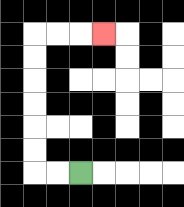{'start': '[3, 7]', 'end': '[4, 1]', 'path_directions': 'L,L,U,U,U,U,U,U,R,R,R', 'path_coordinates': '[[3, 7], [2, 7], [1, 7], [1, 6], [1, 5], [1, 4], [1, 3], [1, 2], [1, 1], [2, 1], [3, 1], [4, 1]]'}